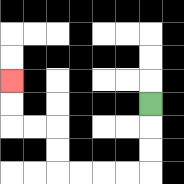{'start': '[6, 4]', 'end': '[0, 3]', 'path_directions': 'D,D,D,L,L,L,L,U,U,L,L,U,U', 'path_coordinates': '[[6, 4], [6, 5], [6, 6], [6, 7], [5, 7], [4, 7], [3, 7], [2, 7], [2, 6], [2, 5], [1, 5], [0, 5], [0, 4], [0, 3]]'}